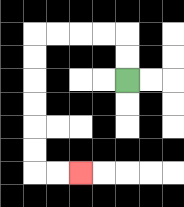{'start': '[5, 3]', 'end': '[3, 7]', 'path_directions': 'U,U,L,L,L,L,D,D,D,D,D,D,R,R', 'path_coordinates': '[[5, 3], [5, 2], [5, 1], [4, 1], [3, 1], [2, 1], [1, 1], [1, 2], [1, 3], [1, 4], [1, 5], [1, 6], [1, 7], [2, 7], [3, 7]]'}